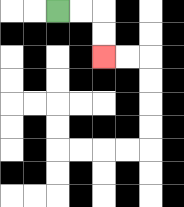{'start': '[2, 0]', 'end': '[4, 2]', 'path_directions': 'R,R,D,D', 'path_coordinates': '[[2, 0], [3, 0], [4, 0], [4, 1], [4, 2]]'}